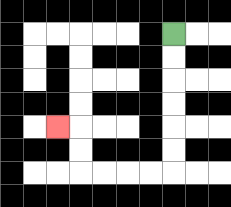{'start': '[7, 1]', 'end': '[2, 5]', 'path_directions': 'D,D,D,D,D,D,L,L,L,L,U,U,L', 'path_coordinates': '[[7, 1], [7, 2], [7, 3], [7, 4], [7, 5], [7, 6], [7, 7], [6, 7], [5, 7], [4, 7], [3, 7], [3, 6], [3, 5], [2, 5]]'}